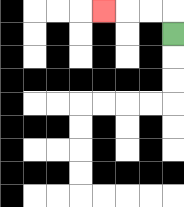{'start': '[7, 1]', 'end': '[4, 0]', 'path_directions': 'U,L,L,L', 'path_coordinates': '[[7, 1], [7, 0], [6, 0], [5, 0], [4, 0]]'}